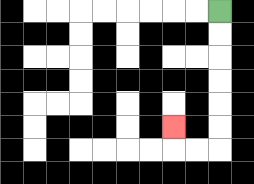{'start': '[9, 0]', 'end': '[7, 5]', 'path_directions': 'D,D,D,D,D,D,L,L,U', 'path_coordinates': '[[9, 0], [9, 1], [9, 2], [9, 3], [9, 4], [9, 5], [9, 6], [8, 6], [7, 6], [7, 5]]'}